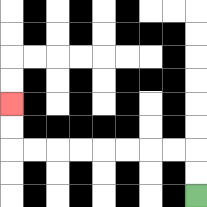{'start': '[8, 8]', 'end': '[0, 4]', 'path_directions': 'U,U,L,L,L,L,L,L,L,L,U,U', 'path_coordinates': '[[8, 8], [8, 7], [8, 6], [7, 6], [6, 6], [5, 6], [4, 6], [3, 6], [2, 6], [1, 6], [0, 6], [0, 5], [0, 4]]'}